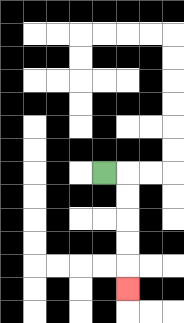{'start': '[4, 7]', 'end': '[5, 12]', 'path_directions': 'R,D,D,D,D,D', 'path_coordinates': '[[4, 7], [5, 7], [5, 8], [5, 9], [5, 10], [5, 11], [5, 12]]'}